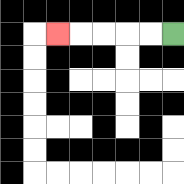{'start': '[7, 1]', 'end': '[2, 1]', 'path_directions': 'L,L,L,L,L', 'path_coordinates': '[[7, 1], [6, 1], [5, 1], [4, 1], [3, 1], [2, 1]]'}